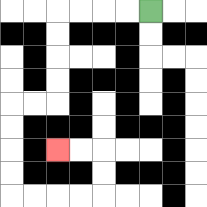{'start': '[6, 0]', 'end': '[2, 6]', 'path_directions': 'L,L,L,L,D,D,D,D,L,L,D,D,D,D,R,R,R,R,U,U,L,L', 'path_coordinates': '[[6, 0], [5, 0], [4, 0], [3, 0], [2, 0], [2, 1], [2, 2], [2, 3], [2, 4], [1, 4], [0, 4], [0, 5], [0, 6], [0, 7], [0, 8], [1, 8], [2, 8], [3, 8], [4, 8], [4, 7], [4, 6], [3, 6], [2, 6]]'}